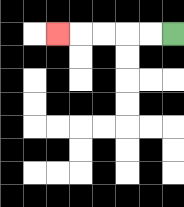{'start': '[7, 1]', 'end': '[2, 1]', 'path_directions': 'L,L,L,L,L', 'path_coordinates': '[[7, 1], [6, 1], [5, 1], [4, 1], [3, 1], [2, 1]]'}